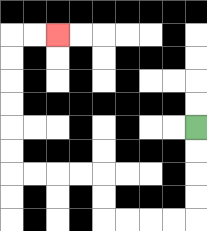{'start': '[8, 5]', 'end': '[2, 1]', 'path_directions': 'D,D,D,D,L,L,L,L,U,U,L,L,L,L,U,U,U,U,U,U,R,R', 'path_coordinates': '[[8, 5], [8, 6], [8, 7], [8, 8], [8, 9], [7, 9], [6, 9], [5, 9], [4, 9], [4, 8], [4, 7], [3, 7], [2, 7], [1, 7], [0, 7], [0, 6], [0, 5], [0, 4], [0, 3], [0, 2], [0, 1], [1, 1], [2, 1]]'}